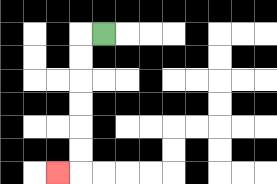{'start': '[4, 1]', 'end': '[2, 7]', 'path_directions': 'L,D,D,D,D,D,D,L', 'path_coordinates': '[[4, 1], [3, 1], [3, 2], [3, 3], [3, 4], [3, 5], [3, 6], [3, 7], [2, 7]]'}